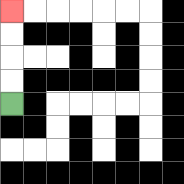{'start': '[0, 4]', 'end': '[0, 0]', 'path_directions': 'U,U,U,U', 'path_coordinates': '[[0, 4], [0, 3], [0, 2], [0, 1], [0, 0]]'}